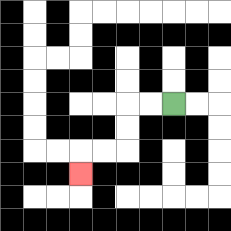{'start': '[7, 4]', 'end': '[3, 7]', 'path_directions': 'L,L,D,D,L,L,D', 'path_coordinates': '[[7, 4], [6, 4], [5, 4], [5, 5], [5, 6], [4, 6], [3, 6], [3, 7]]'}